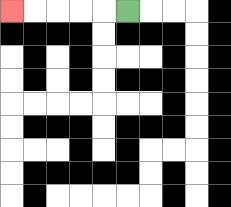{'start': '[5, 0]', 'end': '[0, 0]', 'path_directions': 'L,L,L,L,L', 'path_coordinates': '[[5, 0], [4, 0], [3, 0], [2, 0], [1, 0], [0, 0]]'}